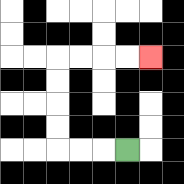{'start': '[5, 6]', 'end': '[6, 2]', 'path_directions': 'L,L,L,U,U,U,U,R,R,R,R', 'path_coordinates': '[[5, 6], [4, 6], [3, 6], [2, 6], [2, 5], [2, 4], [2, 3], [2, 2], [3, 2], [4, 2], [5, 2], [6, 2]]'}